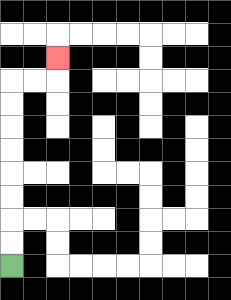{'start': '[0, 11]', 'end': '[2, 2]', 'path_directions': 'U,U,U,U,U,U,U,U,R,R,U', 'path_coordinates': '[[0, 11], [0, 10], [0, 9], [0, 8], [0, 7], [0, 6], [0, 5], [0, 4], [0, 3], [1, 3], [2, 3], [2, 2]]'}